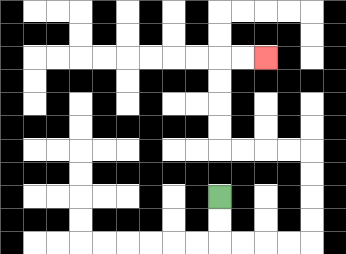{'start': '[9, 8]', 'end': '[11, 2]', 'path_directions': 'D,D,R,R,R,R,U,U,U,U,L,L,L,L,U,U,U,U,R,R', 'path_coordinates': '[[9, 8], [9, 9], [9, 10], [10, 10], [11, 10], [12, 10], [13, 10], [13, 9], [13, 8], [13, 7], [13, 6], [12, 6], [11, 6], [10, 6], [9, 6], [9, 5], [9, 4], [9, 3], [9, 2], [10, 2], [11, 2]]'}